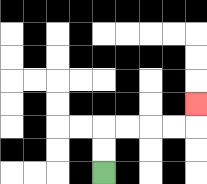{'start': '[4, 7]', 'end': '[8, 4]', 'path_directions': 'U,U,R,R,R,R,U', 'path_coordinates': '[[4, 7], [4, 6], [4, 5], [5, 5], [6, 5], [7, 5], [8, 5], [8, 4]]'}